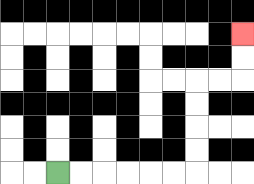{'start': '[2, 7]', 'end': '[10, 1]', 'path_directions': 'R,R,R,R,R,R,U,U,U,U,R,R,U,U', 'path_coordinates': '[[2, 7], [3, 7], [4, 7], [5, 7], [6, 7], [7, 7], [8, 7], [8, 6], [8, 5], [8, 4], [8, 3], [9, 3], [10, 3], [10, 2], [10, 1]]'}